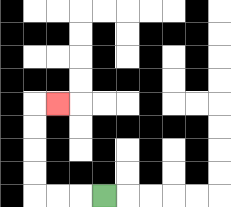{'start': '[4, 8]', 'end': '[2, 4]', 'path_directions': 'L,L,L,U,U,U,U,R', 'path_coordinates': '[[4, 8], [3, 8], [2, 8], [1, 8], [1, 7], [1, 6], [1, 5], [1, 4], [2, 4]]'}